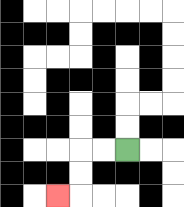{'start': '[5, 6]', 'end': '[2, 8]', 'path_directions': 'L,L,D,D,L', 'path_coordinates': '[[5, 6], [4, 6], [3, 6], [3, 7], [3, 8], [2, 8]]'}